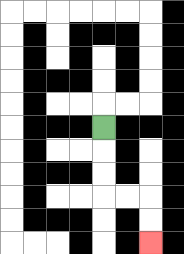{'start': '[4, 5]', 'end': '[6, 10]', 'path_directions': 'D,D,D,R,R,D,D', 'path_coordinates': '[[4, 5], [4, 6], [4, 7], [4, 8], [5, 8], [6, 8], [6, 9], [6, 10]]'}